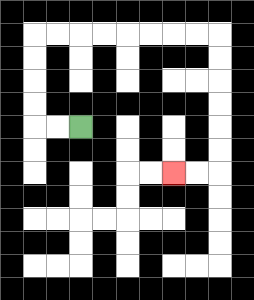{'start': '[3, 5]', 'end': '[7, 7]', 'path_directions': 'L,L,U,U,U,U,R,R,R,R,R,R,R,R,D,D,D,D,D,D,L,L', 'path_coordinates': '[[3, 5], [2, 5], [1, 5], [1, 4], [1, 3], [1, 2], [1, 1], [2, 1], [3, 1], [4, 1], [5, 1], [6, 1], [7, 1], [8, 1], [9, 1], [9, 2], [9, 3], [9, 4], [9, 5], [9, 6], [9, 7], [8, 7], [7, 7]]'}